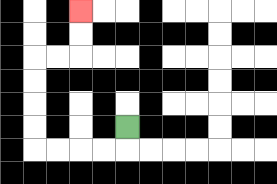{'start': '[5, 5]', 'end': '[3, 0]', 'path_directions': 'D,L,L,L,L,U,U,U,U,R,R,U,U', 'path_coordinates': '[[5, 5], [5, 6], [4, 6], [3, 6], [2, 6], [1, 6], [1, 5], [1, 4], [1, 3], [1, 2], [2, 2], [3, 2], [3, 1], [3, 0]]'}